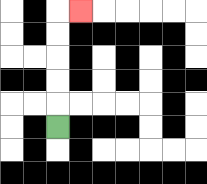{'start': '[2, 5]', 'end': '[3, 0]', 'path_directions': 'U,U,U,U,U,R', 'path_coordinates': '[[2, 5], [2, 4], [2, 3], [2, 2], [2, 1], [2, 0], [3, 0]]'}